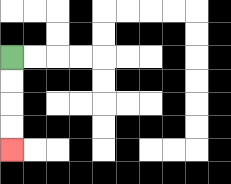{'start': '[0, 2]', 'end': '[0, 6]', 'path_directions': 'D,D,D,D', 'path_coordinates': '[[0, 2], [0, 3], [0, 4], [0, 5], [0, 6]]'}